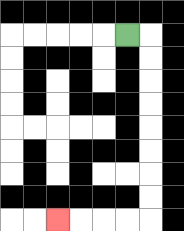{'start': '[5, 1]', 'end': '[2, 9]', 'path_directions': 'R,D,D,D,D,D,D,D,D,L,L,L,L', 'path_coordinates': '[[5, 1], [6, 1], [6, 2], [6, 3], [6, 4], [6, 5], [6, 6], [6, 7], [6, 8], [6, 9], [5, 9], [4, 9], [3, 9], [2, 9]]'}